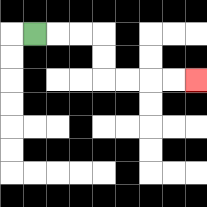{'start': '[1, 1]', 'end': '[8, 3]', 'path_directions': 'R,R,R,D,D,R,R,R,R', 'path_coordinates': '[[1, 1], [2, 1], [3, 1], [4, 1], [4, 2], [4, 3], [5, 3], [6, 3], [7, 3], [8, 3]]'}